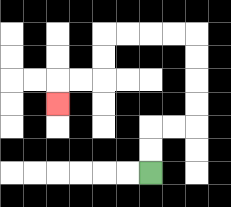{'start': '[6, 7]', 'end': '[2, 4]', 'path_directions': 'U,U,R,R,U,U,U,U,L,L,L,L,D,D,L,L,D', 'path_coordinates': '[[6, 7], [6, 6], [6, 5], [7, 5], [8, 5], [8, 4], [8, 3], [8, 2], [8, 1], [7, 1], [6, 1], [5, 1], [4, 1], [4, 2], [4, 3], [3, 3], [2, 3], [2, 4]]'}